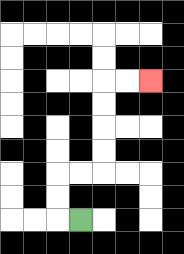{'start': '[3, 9]', 'end': '[6, 3]', 'path_directions': 'L,U,U,R,R,U,U,U,U,R,R', 'path_coordinates': '[[3, 9], [2, 9], [2, 8], [2, 7], [3, 7], [4, 7], [4, 6], [4, 5], [4, 4], [4, 3], [5, 3], [6, 3]]'}